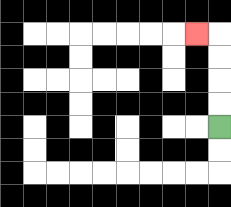{'start': '[9, 5]', 'end': '[8, 1]', 'path_directions': 'U,U,U,U,L', 'path_coordinates': '[[9, 5], [9, 4], [9, 3], [9, 2], [9, 1], [8, 1]]'}